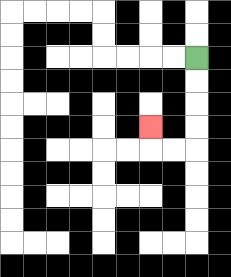{'start': '[8, 2]', 'end': '[6, 5]', 'path_directions': 'D,D,D,D,L,L,U', 'path_coordinates': '[[8, 2], [8, 3], [8, 4], [8, 5], [8, 6], [7, 6], [6, 6], [6, 5]]'}